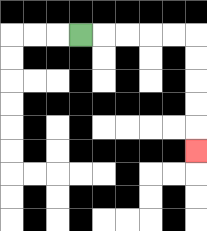{'start': '[3, 1]', 'end': '[8, 6]', 'path_directions': 'R,R,R,R,R,D,D,D,D,D', 'path_coordinates': '[[3, 1], [4, 1], [5, 1], [6, 1], [7, 1], [8, 1], [8, 2], [8, 3], [8, 4], [8, 5], [8, 6]]'}